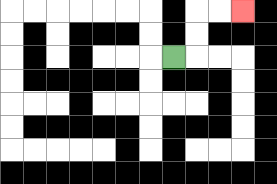{'start': '[7, 2]', 'end': '[10, 0]', 'path_directions': 'R,U,U,R,R', 'path_coordinates': '[[7, 2], [8, 2], [8, 1], [8, 0], [9, 0], [10, 0]]'}